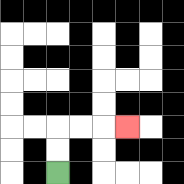{'start': '[2, 7]', 'end': '[5, 5]', 'path_directions': 'U,U,R,R,R', 'path_coordinates': '[[2, 7], [2, 6], [2, 5], [3, 5], [4, 5], [5, 5]]'}